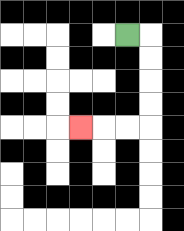{'start': '[5, 1]', 'end': '[3, 5]', 'path_directions': 'R,D,D,D,D,L,L,L', 'path_coordinates': '[[5, 1], [6, 1], [6, 2], [6, 3], [6, 4], [6, 5], [5, 5], [4, 5], [3, 5]]'}